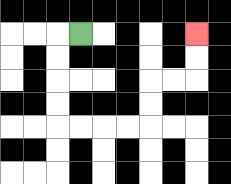{'start': '[3, 1]', 'end': '[8, 1]', 'path_directions': 'L,D,D,D,D,R,R,R,R,U,U,R,R,U,U', 'path_coordinates': '[[3, 1], [2, 1], [2, 2], [2, 3], [2, 4], [2, 5], [3, 5], [4, 5], [5, 5], [6, 5], [6, 4], [6, 3], [7, 3], [8, 3], [8, 2], [8, 1]]'}